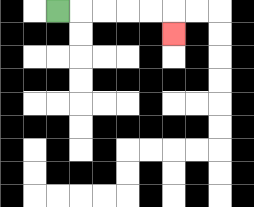{'start': '[2, 0]', 'end': '[7, 1]', 'path_directions': 'R,R,R,R,R,D', 'path_coordinates': '[[2, 0], [3, 0], [4, 0], [5, 0], [6, 0], [7, 0], [7, 1]]'}